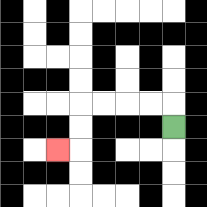{'start': '[7, 5]', 'end': '[2, 6]', 'path_directions': 'U,L,L,L,L,D,D,L', 'path_coordinates': '[[7, 5], [7, 4], [6, 4], [5, 4], [4, 4], [3, 4], [3, 5], [3, 6], [2, 6]]'}